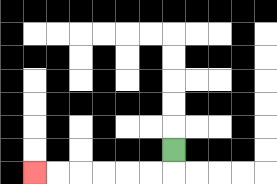{'start': '[7, 6]', 'end': '[1, 7]', 'path_directions': 'D,L,L,L,L,L,L', 'path_coordinates': '[[7, 6], [7, 7], [6, 7], [5, 7], [4, 7], [3, 7], [2, 7], [1, 7]]'}